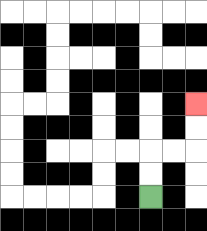{'start': '[6, 8]', 'end': '[8, 4]', 'path_directions': 'U,U,R,R,U,U', 'path_coordinates': '[[6, 8], [6, 7], [6, 6], [7, 6], [8, 6], [8, 5], [8, 4]]'}